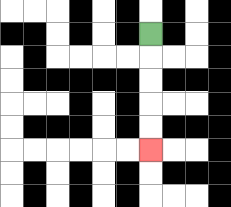{'start': '[6, 1]', 'end': '[6, 6]', 'path_directions': 'D,D,D,D,D', 'path_coordinates': '[[6, 1], [6, 2], [6, 3], [6, 4], [6, 5], [6, 6]]'}